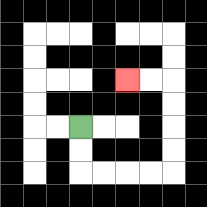{'start': '[3, 5]', 'end': '[5, 3]', 'path_directions': 'D,D,R,R,R,R,U,U,U,U,L,L', 'path_coordinates': '[[3, 5], [3, 6], [3, 7], [4, 7], [5, 7], [6, 7], [7, 7], [7, 6], [7, 5], [7, 4], [7, 3], [6, 3], [5, 3]]'}